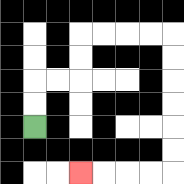{'start': '[1, 5]', 'end': '[3, 7]', 'path_directions': 'U,U,R,R,U,U,R,R,R,R,D,D,D,D,D,D,L,L,L,L', 'path_coordinates': '[[1, 5], [1, 4], [1, 3], [2, 3], [3, 3], [3, 2], [3, 1], [4, 1], [5, 1], [6, 1], [7, 1], [7, 2], [7, 3], [7, 4], [7, 5], [7, 6], [7, 7], [6, 7], [5, 7], [4, 7], [3, 7]]'}